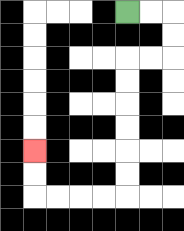{'start': '[5, 0]', 'end': '[1, 6]', 'path_directions': 'R,R,D,D,L,L,D,D,D,D,D,D,L,L,L,L,U,U', 'path_coordinates': '[[5, 0], [6, 0], [7, 0], [7, 1], [7, 2], [6, 2], [5, 2], [5, 3], [5, 4], [5, 5], [5, 6], [5, 7], [5, 8], [4, 8], [3, 8], [2, 8], [1, 8], [1, 7], [1, 6]]'}